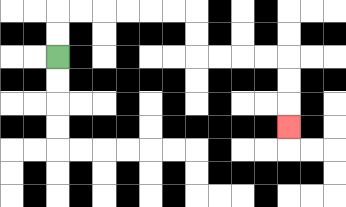{'start': '[2, 2]', 'end': '[12, 5]', 'path_directions': 'U,U,R,R,R,R,R,R,D,D,R,R,R,R,D,D,D', 'path_coordinates': '[[2, 2], [2, 1], [2, 0], [3, 0], [4, 0], [5, 0], [6, 0], [7, 0], [8, 0], [8, 1], [8, 2], [9, 2], [10, 2], [11, 2], [12, 2], [12, 3], [12, 4], [12, 5]]'}